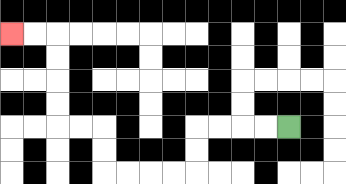{'start': '[12, 5]', 'end': '[0, 1]', 'path_directions': 'L,L,L,L,D,D,L,L,L,L,U,U,L,L,U,U,U,U,L,L', 'path_coordinates': '[[12, 5], [11, 5], [10, 5], [9, 5], [8, 5], [8, 6], [8, 7], [7, 7], [6, 7], [5, 7], [4, 7], [4, 6], [4, 5], [3, 5], [2, 5], [2, 4], [2, 3], [2, 2], [2, 1], [1, 1], [0, 1]]'}